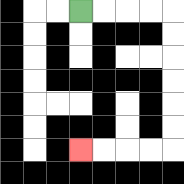{'start': '[3, 0]', 'end': '[3, 6]', 'path_directions': 'R,R,R,R,D,D,D,D,D,D,L,L,L,L', 'path_coordinates': '[[3, 0], [4, 0], [5, 0], [6, 0], [7, 0], [7, 1], [7, 2], [7, 3], [7, 4], [7, 5], [7, 6], [6, 6], [5, 6], [4, 6], [3, 6]]'}